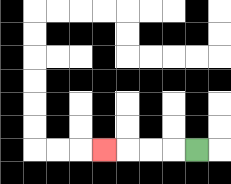{'start': '[8, 6]', 'end': '[4, 6]', 'path_directions': 'L,L,L,L', 'path_coordinates': '[[8, 6], [7, 6], [6, 6], [5, 6], [4, 6]]'}